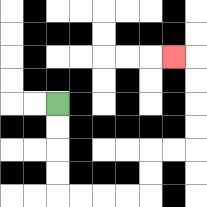{'start': '[2, 4]', 'end': '[7, 2]', 'path_directions': 'D,D,D,D,R,R,R,R,U,U,R,R,U,U,U,U,L', 'path_coordinates': '[[2, 4], [2, 5], [2, 6], [2, 7], [2, 8], [3, 8], [4, 8], [5, 8], [6, 8], [6, 7], [6, 6], [7, 6], [8, 6], [8, 5], [8, 4], [8, 3], [8, 2], [7, 2]]'}